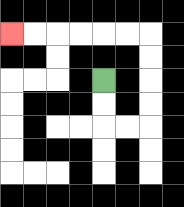{'start': '[4, 3]', 'end': '[0, 1]', 'path_directions': 'D,D,R,R,U,U,U,U,L,L,L,L,L,L', 'path_coordinates': '[[4, 3], [4, 4], [4, 5], [5, 5], [6, 5], [6, 4], [6, 3], [6, 2], [6, 1], [5, 1], [4, 1], [3, 1], [2, 1], [1, 1], [0, 1]]'}